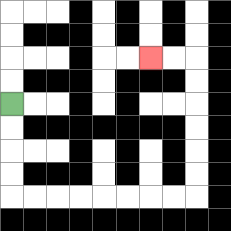{'start': '[0, 4]', 'end': '[6, 2]', 'path_directions': 'D,D,D,D,R,R,R,R,R,R,R,R,U,U,U,U,U,U,L,L', 'path_coordinates': '[[0, 4], [0, 5], [0, 6], [0, 7], [0, 8], [1, 8], [2, 8], [3, 8], [4, 8], [5, 8], [6, 8], [7, 8], [8, 8], [8, 7], [8, 6], [8, 5], [8, 4], [8, 3], [8, 2], [7, 2], [6, 2]]'}